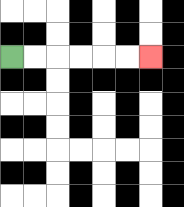{'start': '[0, 2]', 'end': '[6, 2]', 'path_directions': 'R,R,R,R,R,R', 'path_coordinates': '[[0, 2], [1, 2], [2, 2], [3, 2], [4, 2], [5, 2], [6, 2]]'}